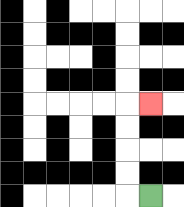{'start': '[6, 8]', 'end': '[6, 4]', 'path_directions': 'L,U,U,U,U,R', 'path_coordinates': '[[6, 8], [5, 8], [5, 7], [5, 6], [5, 5], [5, 4], [6, 4]]'}